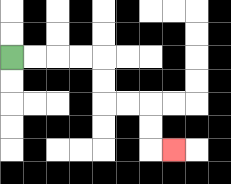{'start': '[0, 2]', 'end': '[7, 6]', 'path_directions': 'R,R,R,R,D,D,R,R,D,D,R', 'path_coordinates': '[[0, 2], [1, 2], [2, 2], [3, 2], [4, 2], [4, 3], [4, 4], [5, 4], [6, 4], [6, 5], [6, 6], [7, 6]]'}